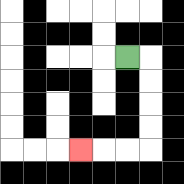{'start': '[5, 2]', 'end': '[3, 6]', 'path_directions': 'R,D,D,D,D,L,L,L', 'path_coordinates': '[[5, 2], [6, 2], [6, 3], [6, 4], [6, 5], [6, 6], [5, 6], [4, 6], [3, 6]]'}